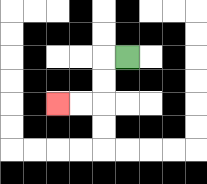{'start': '[5, 2]', 'end': '[2, 4]', 'path_directions': 'L,D,D,L,L', 'path_coordinates': '[[5, 2], [4, 2], [4, 3], [4, 4], [3, 4], [2, 4]]'}